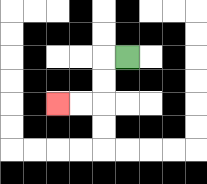{'start': '[5, 2]', 'end': '[2, 4]', 'path_directions': 'L,D,D,L,L', 'path_coordinates': '[[5, 2], [4, 2], [4, 3], [4, 4], [3, 4], [2, 4]]'}